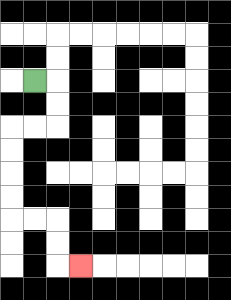{'start': '[1, 3]', 'end': '[3, 11]', 'path_directions': 'R,D,D,L,L,D,D,D,D,R,R,D,D,R', 'path_coordinates': '[[1, 3], [2, 3], [2, 4], [2, 5], [1, 5], [0, 5], [0, 6], [0, 7], [0, 8], [0, 9], [1, 9], [2, 9], [2, 10], [2, 11], [3, 11]]'}